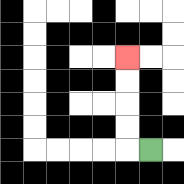{'start': '[6, 6]', 'end': '[5, 2]', 'path_directions': 'L,U,U,U,U', 'path_coordinates': '[[6, 6], [5, 6], [5, 5], [5, 4], [5, 3], [5, 2]]'}